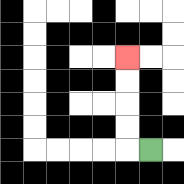{'start': '[6, 6]', 'end': '[5, 2]', 'path_directions': 'L,U,U,U,U', 'path_coordinates': '[[6, 6], [5, 6], [5, 5], [5, 4], [5, 3], [5, 2]]'}